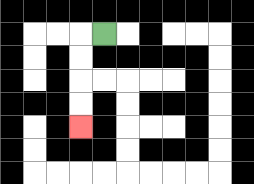{'start': '[4, 1]', 'end': '[3, 5]', 'path_directions': 'L,D,D,D,D', 'path_coordinates': '[[4, 1], [3, 1], [3, 2], [3, 3], [3, 4], [3, 5]]'}